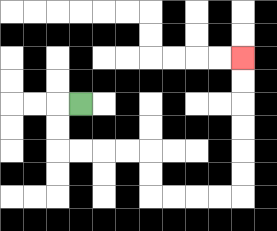{'start': '[3, 4]', 'end': '[10, 2]', 'path_directions': 'L,D,D,R,R,R,R,D,D,R,R,R,R,U,U,U,U,U,U', 'path_coordinates': '[[3, 4], [2, 4], [2, 5], [2, 6], [3, 6], [4, 6], [5, 6], [6, 6], [6, 7], [6, 8], [7, 8], [8, 8], [9, 8], [10, 8], [10, 7], [10, 6], [10, 5], [10, 4], [10, 3], [10, 2]]'}